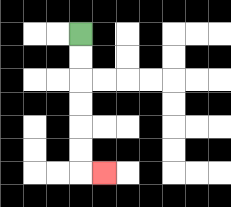{'start': '[3, 1]', 'end': '[4, 7]', 'path_directions': 'D,D,D,D,D,D,R', 'path_coordinates': '[[3, 1], [3, 2], [3, 3], [3, 4], [3, 5], [3, 6], [3, 7], [4, 7]]'}